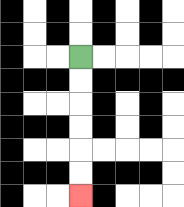{'start': '[3, 2]', 'end': '[3, 8]', 'path_directions': 'D,D,D,D,D,D', 'path_coordinates': '[[3, 2], [3, 3], [3, 4], [3, 5], [3, 6], [3, 7], [3, 8]]'}